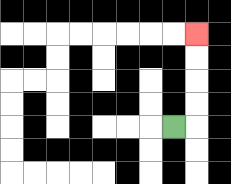{'start': '[7, 5]', 'end': '[8, 1]', 'path_directions': 'R,U,U,U,U', 'path_coordinates': '[[7, 5], [8, 5], [8, 4], [8, 3], [8, 2], [8, 1]]'}